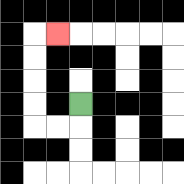{'start': '[3, 4]', 'end': '[2, 1]', 'path_directions': 'D,L,L,U,U,U,U,R', 'path_coordinates': '[[3, 4], [3, 5], [2, 5], [1, 5], [1, 4], [1, 3], [1, 2], [1, 1], [2, 1]]'}